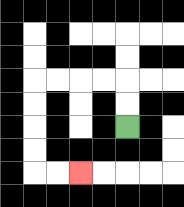{'start': '[5, 5]', 'end': '[3, 7]', 'path_directions': 'U,U,L,L,L,L,D,D,D,D,R,R', 'path_coordinates': '[[5, 5], [5, 4], [5, 3], [4, 3], [3, 3], [2, 3], [1, 3], [1, 4], [1, 5], [1, 6], [1, 7], [2, 7], [3, 7]]'}